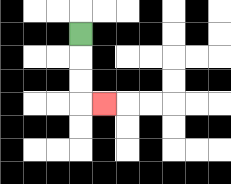{'start': '[3, 1]', 'end': '[4, 4]', 'path_directions': 'D,D,D,R', 'path_coordinates': '[[3, 1], [3, 2], [3, 3], [3, 4], [4, 4]]'}